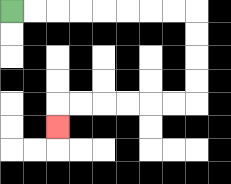{'start': '[0, 0]', 'end': '[2, 5]', 'path_directions': 'R,R,R,R,R,R,R,R,D,D,D,D,L,L,L,L,L,L,D', 'path_coordinates': '[[0, 0], [1, 0], [2, 0], [3, 0], [4, 0], [5, 0], [6, 0], [7, 0], [8, 0], [8, 1], [8, 2], [8, 3], [8, 4], [7, 4], [6, 4], [5, 4], [4, 4], [3, 4], [2, 4], [2, 5]]'}